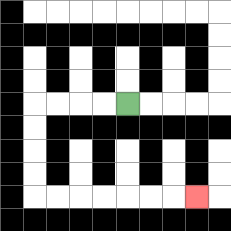{'start': '[5, 4]', 'end': '[8, 8]', 'path_directions': 'L,L,L,L,D,D,D,D,R,R,R,R,R,R,R', 'path_coordinates': '[[5, 4], [4, 4], [3, 4], [2, 4], [1, 4], [1, 5], [1, 6], [1, 7], [1, 8], [2, 8], [3, 8], [4, 8], [5, 8], [6, 8], [7, 8], [8, 8]]'}